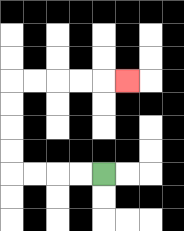{'start': '[4, 7]', 'end': '[5, 3]', 'path_directions': 'L,L,L,L,U,U,U,U,R,R,R,R,R', 'path_coordinates': '[[4, 7], [3, 7], [2, 7], [1, 7], [0, 7], [0, 6], [0, 5], [0, 4], [0, 3], [1, 3], [2, 3], [3, 3], [4, 3], [5, 3]]'}